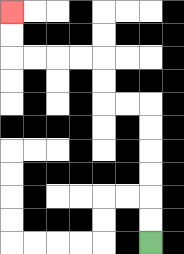{'start': '[6, 10]', 'end': '[0, 0]', 'path_directions': 'U,U,U,U,U,U,L,L,U,U,L,L,L,L,U,U', 'path_coordinates': '[[6, 10], [6, 9], [6, 8], [6, 7], [6, 6], [6, 5], [6, 4], [5, 4], [4, 4], [4, 3], [4, 2], [3, 2], [2, 2], [1, 2], [0, 2], [0, 1], [0, 0]]'}